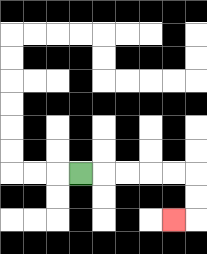{'start': '[3, 7]', 'end': '[7, 9]', 'path_directions': 'R,R,R,R,R,D,D,L', 'path_coordinates': '[[3, 7], [4, 7], [5, 7], [6, 7], [7, 7], [8, 7], [8, 8], [8, 9], [7, 9]]'}